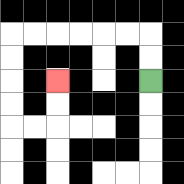{'start': '[6, 3]', 'end': '[2, 3]', 'path_directions': 'U,U,L,L,L,L,L,L,D,D,D,D,R,R,U,U', 'path_coordinates': '[[6, 3], [6, 2], [6, 1], [5, 1], [4, 1], [3, 1], [2, 1], [1, 1], [0, 1], [0, 2], [0, 3], [0, 4], [0, 5], [1, 5], [2, 5], [2, 4], [2, 3]]'}